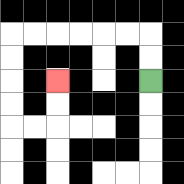{'start': '[6, 3]', 'end': '[2, 3]', 'path_directions': 'U,U,L,L,L,L,L,L,D,D,D,D,R,R,U,U', 'path_coordinates': '[[6, 3], [6, 2], [6, 1], [5, 1], [4, 1], [3, 1], [2, 1], [1, 1], [0, 1], [0, 2], [0, 3], [0, 4], [0, 5], [1, 5], [2, 5], [2, 4], [2, 3]]'}